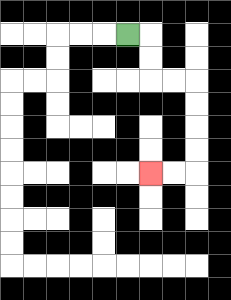{'start': '[5, 1]', 'end': '[6, 7]', 'path_directions': 'R,D,D,R,R,D,D,D,D,L,L', 'path_coordinates': '[[5, 1], [6, 1], [6, 2], [6, 3], [7, 3], [8, 3], [8, 4], [8, 5], [8, 6], [8, 7], [7, 7], [6, 7]]'}